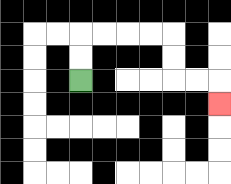{'start': '[3, 3]', 'end': '[9, 4]', 'path_directions': 'U,U,R,R,R,R,D,D,R,R,D', 'path_coordinates': '[[3, 3], [3, 2], [3, 1], [4, 1], [5, 1], [6, 1], [7, 1], [7, 2], [7, 3], [8, 3], [9, 3], [9, 4]]'}